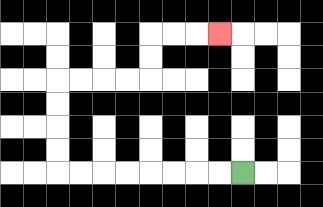{'start': '[10, 7]', 'end': '[9, 1]', 'path_directions': 'L,L,L,L,L,L,L,L,U,U,U,U,R,R,R,R,U,U,R,R,R', 'path_coordinates': '[[10, 7], [9, 7], [8, 7], [7, 7], [6, 7], [5, 7], [4, 7], [3, 7], [2, 7], [2, 6], [2, 5], [2, 4], [2, 3], [3, 3], [4, 3], [5, 3], [6, 3], [6, 2], [6, 1], [7, 1], [8, 1], [9, 1]]'}